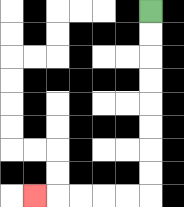{'start': '[6, 0]', 'end': '[1, 8]', 'path_directions': 'D,D,D,D,D,D,D,D,L,L,L,L,L', 'path_coordinates': '[[6, 0], [6, 1], [6, 2], [6, 3], [6, 4], [6, 5], [6, 6], [6, 7], [6, 8], [5, 8], [4, 8], [3, 8], [2, 8], [1, 8]]'}